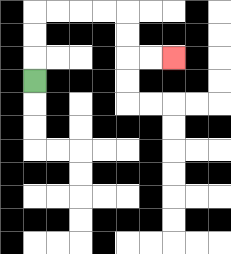{'start': '[1, 3]', 'end': '[7, 2]', 'path_directions': 'U,U,U,R,R,R,R,D,D,R,R', 'path_coordinates': '[[1, 3], [1, 2], [1, 1], [1, 0], [2, 0], [3, 0], [4, 0], [5, 0], [5, 1], [5, 2], [6, 2], [7, 2]]'}